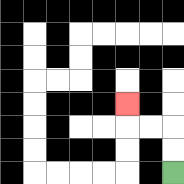{'start': '[7, 7]', 'end': '[5, 4]', 'path_directions': 'U,U,L,L,U', 'path_coordinates': '[[7, 7], [7, 6], [7, 5], [6, 5], [5, 5], [5, 4]]'}